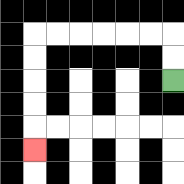{'start': '[7, 3]', 'end': '[1, 6]', 'path_directions': 'U,U,L,L,L,L,L,L,D,D,D,D,D', 'path_coordinates': '[[7, 3], [7, 2], [7, 1], [6, 1], [5, 1], [4, 1], [3, 1], [2, 1], [1, 1], [1, 2], [1, 3], [1, 4], [1, 5], [1, 6]]'}